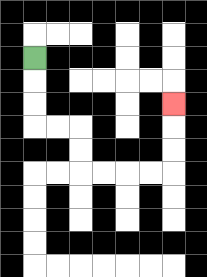{'start': '[1, 2]', 'end': '[7, 4]', 'path_directions': 'D,D,D,R,R,D,D,R,R,R,R,U,U,U', 'path_coordinates': '[[1, 2], [1, 3], [1, 4], [1, 5], [2, 5], [3, 5], [3, 6], [3, 7], [4, 7], [5, 7], [6, 7], [7, 7], [7, 6], [7, 5], [7, 4]]'}